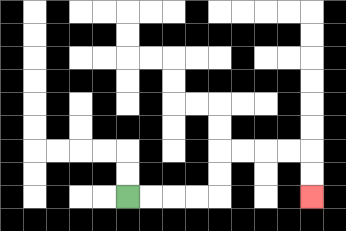{'start': '[5, 8]', 'end': '[13, 8]', 'path_directions': 'R,R,R,R,U,U,R,R,R,R,D,D', 'path_coordinates': '[[5, 8], [6, 8], [7, 8], [8, 8], [9, 8], [9, 7], [9, 6], [10, 6], [11, 6], [12, 6], [13, 6], [13, 7], [13, 8]]'}